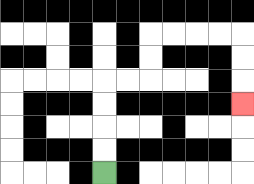{'start': '[4, 7]', 'end': '[10, 4]', 'path_directions': 'U,U,U,U,R,R,U,U,R,R,R,R,D,D,D', 'path_coordinates': '[[4, 7], [4, 6], [4, 5], [4, 4], [4, 3], [5, 3], [6, 3], [6, 2], [6, 1], [7, 1], [8, 1], [9, 1], [10, 1], [10, 2], [10, 3], [10, 4]]'}